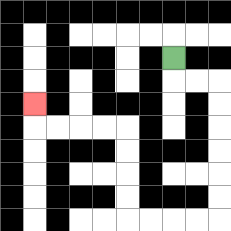{'start': '[7, 2]', 'end': '[1, 4]', 'path_directions': 'D,R,R,D,D,D,D,D,D,L,L,L,L,U,U,U,U,L,L,L,L,U', 'path_coordinates': '[[7, 2], [7, 3], [8, 3], [9, 3], [9, 4], [9, 5], [9, 6], [9, 7], [9, 8], [9, 9], [8, 9], [7, 9], [6, 9], [5, 9], [5, 8], [5, 7], [5, 6], [5, 5], [4, 5], [3, 5], [2, 5], [1, 5], [1, 4]]'}